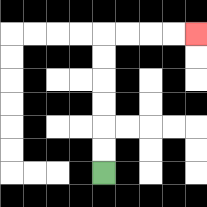{'start': '[4, 7]', 'end': '[8, 1]', 'path_directions': 'U,U,U,U,U,U,R,R,R,R', 'path_coordinates': '[[4, 7], [4, 6], [4, 5], [4, 4], [4, 3], [4, 2], [4, 1], [5, 1], [6, 1], [7, 1], [8, 1]]'}